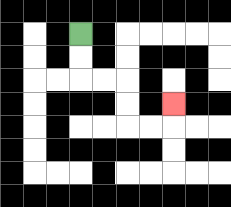{'start': '[3, 1]', 'end': '[7, 4]', 'path_directions': 'D,D,R,R,D,D,R,R,U', 'path_coordinates': '[[3, 1], [3, 2], [3, 3], [4, 3], [5, 3], [5, 4], [5, 5], [6, 5], [7, 5], [7, 4]]'}